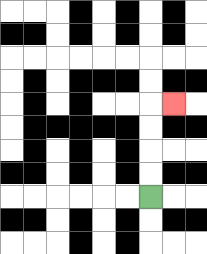{'start': '[6, 8]', 'end': '[7, 4]', 'path_directions': 'U,U,U,U,R', 'path_coordinates': '[[6, 8], [6, 7], [6, 6], [6, 5], [6, 4], [7, 4]]'}